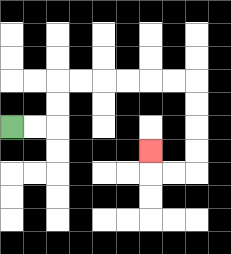{'start': '[0, 5]', 'end': '[6, 6]', 'path_directions': 'R,R,U,U,R,R,R,R,R,R,D,D,D,D,L,L,U', 'path_coordinates': '[[0, 5], [1, 5], [2, 5], [2, 4], [2, 3], [3, 3], [4, 3], [5, 3], [6, 3], [7, 3], [8, 3], [8, 4], [8, 5], [8, 6], [8, 7], [7, 7], [6, 7], [6, 6]]'}